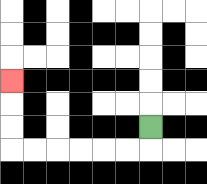{'start': '[6, 5]', 'end': '[0, 3]', 'path_directions': 'D,L,L,L,L,L,L,U,U,U', 'path_coordinates': '[[6, 5], [6, 6], [5, 6], [4, 6], [3, 6], [2, 6], [1, 6], [0, 6], [0, 5], [0, 4], [0, 3]]'}